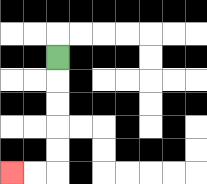{'start': '[2, 2]', 'end': '[0, 7]', 'path_directions': 'D,D,D,D,D,L,L', 'path_coordinates': '[[2, 2], [2, 3], [2, 4], [2, 5], [2, 6], [2, 7], [1, 7], [0, 7]]'}